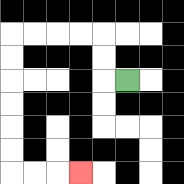{'start': '[5, 3]', 'end': '[3, 7]', 'path_directions': 'L,U,U,L,L,L,L,D,D,D,D,D,D,R,R,R', 'path_coordinates': '[[5, 3], [4, 3], [4, 2], [4, 1], [3, 1], [2, 1], [1, 1], [0, 1], [0, 2], [0, 3], [0, 4], [0, 5], [0, 6], [0, 7], [1, 7], [2, 7], [3, 7]]'}